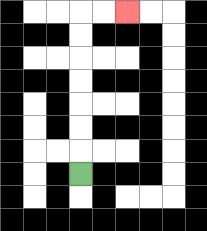{'start': '[3, 7]', 'end': '[5, 0]', 'path_directions': 'U,U,U,U,U,U,U,R,R', 'path_coordinates': '[[3, 7], [3, 6], [3, 5], [3, 4], [3, 3], [3, 2], [3, 1], [3, 0], [4, 0], [5, 0]]'}